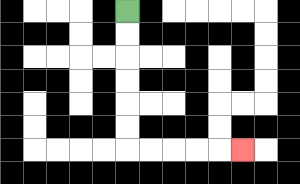{'start': '[5, 0]', 'end': '[10, 6]', 'path_directions': 'D,D,D,D,D,D,R,R,R,R,R', 'path_coordinates': '[[5, 0], [5, 1], [5, 2], [5, 3], [5, 4], [5, 5], [5, 6], [6, 6], [7, 6], [8, 6], [9, 6], [10, 6]]'}